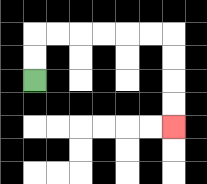{'start': '[1, 3]', 'end': '[7, 5]', 'path_directions': 'U,U,R,R,R,R,R,R,D,D,D,D', 'path_coordinates': '[[1, 3], [1, 2], [1, 1], [2, 1], [3, 1], [4, 1], [5, 1], [6, 1], [7, 1], [7, 2], [7, 3], [7, 4], [7, 5]]'}